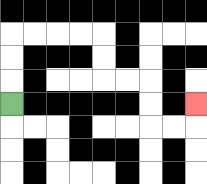{'start': '[0, 4]', 'end': '[8, 4]', 'path_directions': 'U,U,U,R,R,R,R,D,D,R,R,D,D,R,R,U', 'path_coordinates': '[[0, 4], [0, 3], [0, 2], [0, 1], [1, 1], [2, 1], [3, 1], [4, 1], [4, 2], [4, 3], [5, 3], [6, 3], [6, 4], [6, 5], [7, 5], [8, 5], [8, 4]]'}